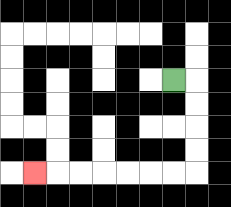{'start': '[7, 3]', 'end': '[1, 7]', 'path_directions': 'R,D,D,D,D,L,L,L,L,L,L,L', 'path_coordinates': '[[7, 3], [8, 3], [8, 4], [8, 5], [8, 6], [8, 7], [7, 7], [6, 7], [5, 7], [4, 7], [3, 7], [2, 7], [1, 7]]'}